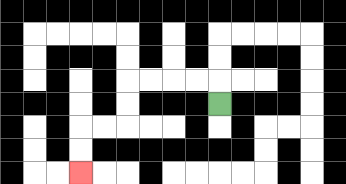{'start': '[9, 4]', 'end': '[3, 7]', 'path_directions': 'U,L,L,L,L,D,D,L,L,D,D', 'path_coordinates': '[[9, 4], [9, 3], [8, 3], [7, 3], [6, 3], [5, 3], [5, 4], [5, 5], [4, 5], [3, 5], [3, 6], [3, 7]]'}